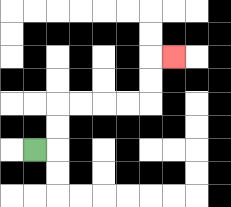{'start': '[1, 6]', 'end': '[7, 2]', 'path_directions': 'R,U,U,R,R,R,R,U,U,R', 'path_coordinates': '[[1, 6], [2, 6], [2, 5], [2, 4], [3, 4], [4, 4], [5, 4], [6, 4], [6, 3], [6, 2], [7, 2]]'}